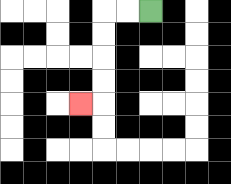{'start': '[6, 0]', 'end': '[3, 4]', 'path_directions': 'L,L,D,D,D,D,L', 'path_coordinates': '[[6, 0], [5, 0], [4, 0], [4, 1], [4, 2], [4, 3], [4, 4], [3, 4]]'}